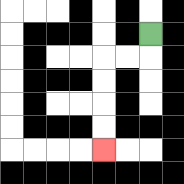{'start': '[6, 1]', 'end': '[4, 6]', 'path_directions': 'D,L,L,D,D,D,D', 'path_coordinates': '[[6, 1], [6, 2], [5, 2], [4, 2], [4, 3], [4, 4], [4, 5], [4, 6]]'}